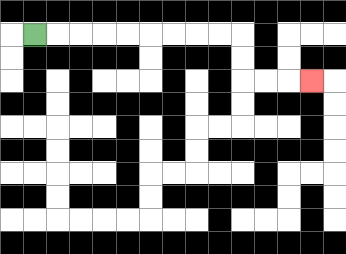{'start': '[1, 1]', 'end': '[13, 3]', 'path_directions': 'R,R,R,R,R,R,R,R,R,D,D,R,R,R', 'path_coordinates': '[[1, 1], [2, 1], [3, 1], [4, 1], [5, 1], [6, 1], [7, 1], [8, 1], [9, 1], [10, 1], [10, 2], [10, 3], [11, 3], [12, 3], [13, 3]]'}